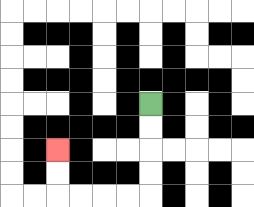{'start': '[6, 4]', 'end': '[2, 6]', 'path_directions': 'D,D,D,D,L,L,L,L,U,U', 'path_coordinates': '[[6, 4], [6, 5], [6, 6], [6, 7], [6, 8], [5, 8], [4, 8], [3, 8], [2, 8], [2, 7], [2, 6]]'}